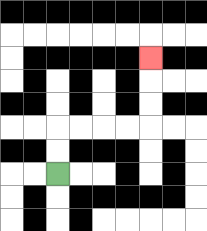{'start': '[2, 7]', 'end': '[6, 2]', 'path_directions': 'U,U,R,R,R,R,U,U,U', 'path_coordinates': '[[2, 7], [2, 6], [2, 5], [3, 5], [4, 5], [5, 5], [6, 5], [6, 4], [6, 3], [6, 2]]'}